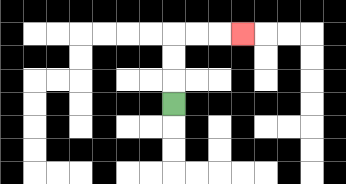{'start': '[7, 4]', 'end': '[10, 1]', 'path_directions': 'U,U,U,R,R,R', 'path_coordinates': '[[7, 4], [7, 3], [7, 2], [7, 1], [8, 1], [9, 1], [10, 1]]'}